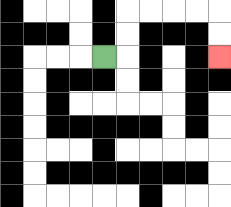{'start': '[4, 2]', 'end': '[9, 2]', 'path_directions': 'R,U,U,R,R,R,R,D,D', 'path_coordinates': '[[4, 2], [5, 2], [5, 1], [5, 0], [6, 0], [7, 0], [8, 0], [9, 0], [9, 1], [9, 2]]'}